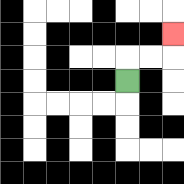{'start': '[5, 3]', 'end': '[7, 1]', 'path_directions': 'U,R,R,U', 'path_coordinates': '[[5, 3], [5, 2], [6, 2], [7, 2], [7, 1]]'}